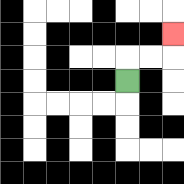{'start': '[5, 3]', 'end': '[7, 1]', 'path_directions': 'U,R,R,U', 'path_coordinates': '[[5, 3], [5, 2], [6, 2], [7, 2], [7, 1]]'}